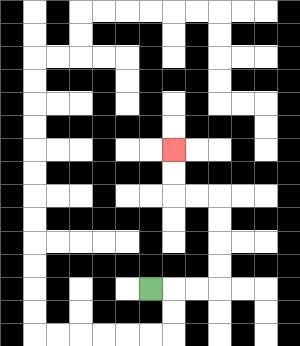{'start': '[6, 12]', 'end': '[7, 6]', 'path_directions': 'R,R,R,U,U,U,U,L,L,U,U', 'path_coordinates': '[[6, 12], [7, 12], [8, 12], [9, 12], [9, 11], [9, 10], [9, 9], [9, 8], [8, 8], [7, 8], [7, 7], [7, 6]]'}